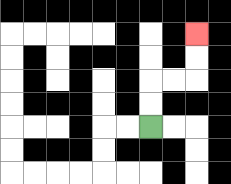{'start': '[6, 5]', 'end': '[8, 1]', 'path_directions': 'U,U,R,R,U,U', 'path_coordinates': '[[6, 5], [6, 4], [6, 3], [7, 3], [8, 3], [8, 2], [8, 1]]'}